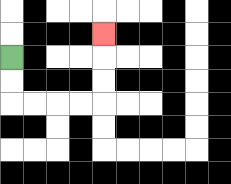{'start': '[0, 2]', 'end': '[4, 1]', 'path_directions': 'D,D,R,R,R,R,U,U,U', 'path_coordinates': '[[0, 2], [0, 3], [0, 4], [1, 4], [2, 4], [3, 4], [4, 4], [4, 3], [4, 2], [4, 1]]'}